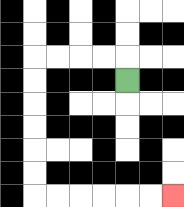{'start': '[5, 3]', 'end': '[7, 8]', 'path_directions': 'U,L,L,L,L,D,D,D,D,D,D,R,R,R,R,R,R', 'path_coordinates': '[[5, 3], [5, 2], [4, 2], [3, 2], [2, 2], [1, 2], [1, 3], [1, 4], [1, 5], [1, 6], [1, 7], [1, 8], [2, 8], [3, 8], [4, 8], [5, 8], [6, 8], [7, 8]]'}